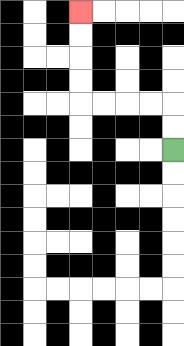{'start': '[7, 6]', 'end': '[3, 0]', 'path_directions': 'U,U,L,L,L,L,U,U,U,U', 'path_coordinates': '[[7, 6], [7, 5], [7, 4], [6, 4], [5, 4], [4, 4], [3, 4], [3, 3], [3, 2], [3, 1], [3, 0]]'}